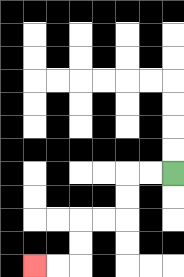{'start': '[7, 7]', 'end': '[1, 11]', 'path_directions': 'L,L,D,D,L,L,D,D,L,L', 'path_coordinates': '[[7, 7], [6, 7], [5, 7], [5, 8], [5, 9], [4, 9], [3, 9], [3, 10], [3, 11], [2, 11], [1, 11]]'}